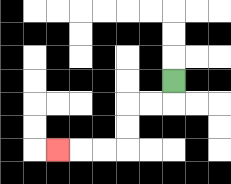{'start': '[7, 3]', 'end': '[2, 6]', 'path_directions': 'D,L,L,D,D,L,L,L', 'path_coordinates': '[[7, 3], [7, 4], [6, 4], [5, 4], [5, 5], [5, 6], [4, 6], [3, 6], [2, 6]]'}